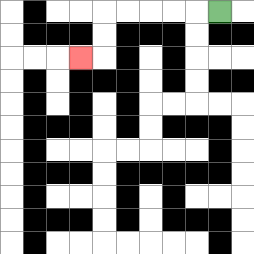{'start': '[9, 0]', 'end': '[3, 2]', 'path_directions': 'L,L,L,L,L,D,D,L', 'path_coordinates': '[[9, 0], [8, 0], [7, 0], [6, 0], [5, 0], [4, 0], [4, 1], [4, 2], [3, 2]]'}